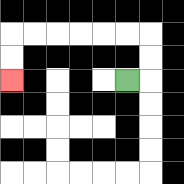{'start': '[5, 3]', 'end': '[0, 3]', 'path_directions': 'R,U,U,L,L,L,L,L,L,D,D', 'path_coordinates': '[[5, 3], [6, 3], [6, 2], [6, 1], [5, 1], [4, 1], [3, 1], [2, 1], [1, 1], [0, 1], [0, 2], [0, 3]]'}